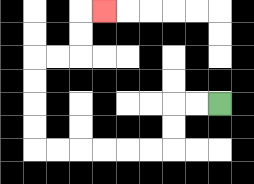{'start': '[9, 4]', 'end': '[4, 0]', 'path_directions': 'L,L,D,D,L,L,L,L,L,L,U,U,U,U,R,R,U,U,R', 'path_coordinates': '[[9, 4], [8, 4], [7, 4], [7, 5], [7, 6], [6, 6], [5, 6], [4, 6], [3, 6], [2, 6], [1, 6], [1, 5], [1, 4], [1, 3], [1, 2], [2, 2], [3, 2], [3, 1], [3, 0], [4, 0]]'}